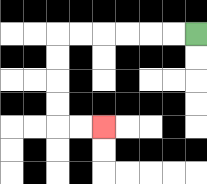{'start': '[8, 1]', 'end': '[4, 5]', 'path_directions': 'L,L,L,L,L,L,D,D,D,D,R,R', 'path_coordinates': '[[8, 1], [7, 1], [6, 1], [5, 1], [4, 1], [3, 1], [2, 1], [2, 2], [2, 3], [2, 4], [2, 5], [3, 5], [4, 5]]'}